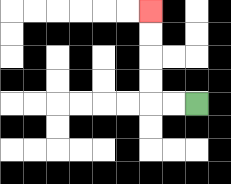{'start': '[8, 4]', 'end': '[6, 0]', 'path_directions': 'L,L,U,U,U,U', 'path_coordinates': '[[8, 4], [7, 4], [6, 4], [6, 3], [6, 2], [6, 1], [6, 0]]'}